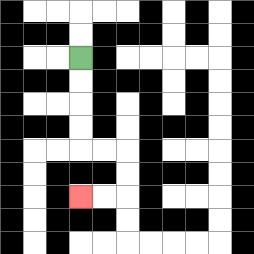{'start': '[3, 2]', 'end': '[3, 8]', 'path_directions': 'D,D,D,D,R,R,D,D,L,L', 'path_coordinates': '[[3, 2], [3, 3], [3, 4], [3, 5], [3, 6], [4, 6], [5, 6], [5, 7], [5, 8], [4, 8], [3, 8]]'}